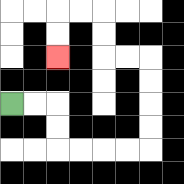{'start': '[0, 4]', 'end': '[2, 2]', 'path_directions': 'R,R,D,D,R,R,R,R,U,U,U,U,L,L,U,U,L,L,D,D', 'path_coordinates': '[[0, 4], [1, 4], [2, 4], [2, 5], [2, 6], [3, 6], [4, 6], [5, 6], [6, 6], [6, 5], [6, 4], [6, 3], [6, 2], [5, 2], [4, 2], [4, 1], [4, 0], [3, 0], [2, 0], [2, 1], [2, 2]]'}